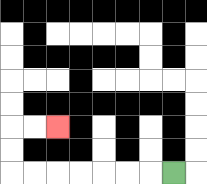{'start': '[7, 7]', 'end': '[2, 5]', 'path_directions': 'L,L,L,L,L,L,L,U,U,R,R', 'path_coordinates': '[[7, 7], [6, 7], [5, 7], [4, 7], [3, 7], [2, 7], [1, 7], [0, 7], [0, 6], [0, 5], [1, 5], [2, 5]]'}